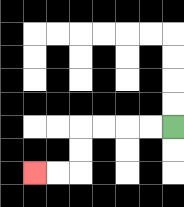{'start': '[7, 5]', 'end': '[1, 7]', 'path_directions': 'L,L,L,L,D,D,L,L', 'path_coordinates': '[[7, 5], [6, 5], [5, 5], [4, 5], [3, 5], [3, 6], [3, 7], [2, 7], [1, 7]]'}